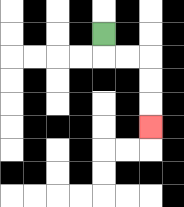{'start': '[4, 1]', 'end': '[6, 5]', 'path_directions': 'D,R,R,D,D,D', 'path_coordinates': '[[4, 1], [4, 2], [5, 2], [6, 2], [6, 3], [6, 4], [6, 5]]'}